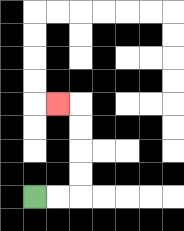{'start': '[1, 8]', 'end': '[2, 4]', 'path_directions': 'R,R,U,U,U,U,L', 'path_coordinates': '[[1, 8], [2, 8], [3, 8], [3, 7], [3, 6], [3, 5], [3, 4], [2, 4]]'}